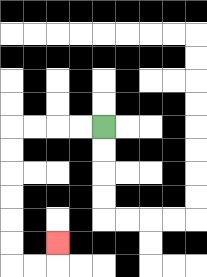{'start': '[4, 5]', 'end': '[2, 10]', 'path_directions': 'L,L,L,L,D,D,D,D,D,D,R,R,U', 'path_coordinates': '[[4, 5], [3, 5], [2, 5], [1, 5], [0, 5], [0, 6], [0, 7], [0, 8], [0, 9], [0, 10], [0, 11], [1, 11], [2, 11], [2, 10]]'}